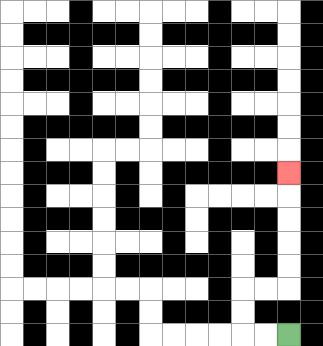{'start': '[12, 14]', 'end': '[12, 7]', 'path_directions': 'L,L,U,U,R,R,U,U,U,U,U', 'path_coordinates': '[[12, 14], [11, 14], [10, 14], [10, 13], [10, 12], [11, 12], [12, 12], [12, 11], [12, 10], [12, 9], [12, 8], [12, 7]]'}